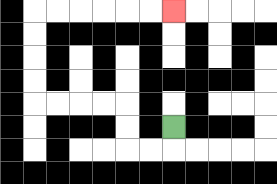{'start': '[7, 5]', 'end': '[7, 0]', 'path_directions': 'D,L,L,U,U,L,L,L,L,U,U,U,U,R,R,R,R,R,R', 'path_coordinates': '[[7, 5], [7, 6], [6, 6], [5, 6], [5, 5], [5, 4], [4, 4], [3, 4], [2, 4], [1, 4], [1, 3], [1, 2], [1, 1], [1, 0], [2, 0], [3, 0], [4, 0], [5, 0], [6, 0], [7, 0]]'}